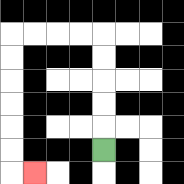{'start': '[4, 6]', 'end': '[1, 7]', 'path_directions': 'U,U,U,U,U,L,L,L,L,D,D,D,D,D,D,R', 'path_coordinates': '[[4, 6], [4, 5], [4, 4], [4, 3], [4, 2], [4, 1], [3, 1], [2, 1], [1, 1], [0, 1], [0, 2], [0, 3], [0, 4], [0, 5], [0, 6], [0, 7], [1, 7]]'}